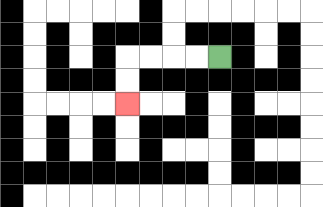{'start': '[9, 2]', 'end': '[5, 4]', 'path_directions': 'L,L,L,L,D,D', 'path_coordinates': '[[9, 2], [8, 2], [7, 2], [6, 2], [5, 2], [5, 3], [5, 4]]'}